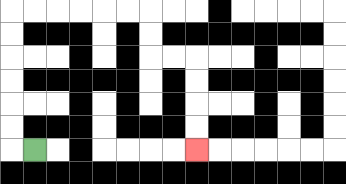{'start': '[1, 6]', 'end': '[8, 6]', 'path_directions': 'L,U,U,U,U,U,U,R,R,R,R,R,R,D,D,R,R,D,D,D,D', 'path_coordinates': '[[1, 6], [0, 6], [0, 5], [0, 4], [0, 3], [0, 2], [0, 1], [0, 0], [1, 0], [2, 0], [3, 0], [4, 0], [5, 0], [6, 0], [6, 1], [6, 2], [7, 2], [8, 2], [8, 3], [8, 4], [8, 5], [8, 6]]'}